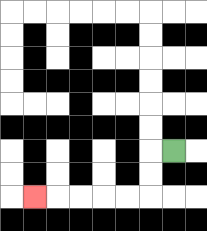{'start': '[7, 6]', 'end': '[1, 8]', 'path_directions': 'L,D,D,L,L,L,L,L', 'path_coordinates': '[[7, 6], [6, 6], [6, 7], [6, 8], [5, 8], [4, 8], [3, 8], [2, 8], [1, 8]]'}